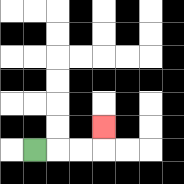{'start': '[1, 6]', 'end': '[4, 5]', 'path_directions': 'R,R,R,U', 'path_coordinates': '[[1, 6], [2, 6], [3, 6], [4, 6], [4, 5]]'}